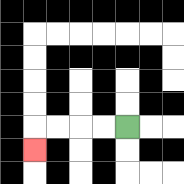{'start': '[5, 5]', 'end': '[1, 6]', 'path_directions': 'L,L,L,L,D', 'path_coordinates': '[[5, 5], [4, 5], [3, 5], [2, 5], [1, 5], [1, 6]]'}